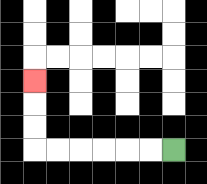{'start': '[7, 6]', 'end': '[1, 3]', 'path_directions': 'L,L,L,L,L,L,U,U,U', 'path_coordinates': '[[7, 6], [6, 6], [5, 6], [4, 6], [3, 6], [2, 6], [1, 6], [1, 5], [1, 4], [1, 3]]'}